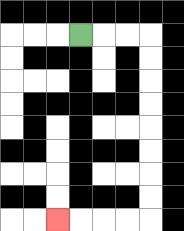{'start': '[3, 1]', 'end': '[2, 9]', 'path_directions': 'R,R,R,D,D,D,D,D,D,D,D,L,L,L,L', 'path_coordinates': '[[3, 1], [4, 1], [5, 1], [6, 1], [6, 2], [6, 3], [6, 4], [6, 5], [6, 6], [6, 7], [6, 8], [6, 9], [5, 9], [4, 9], [3, 9], [2, 9]]'}